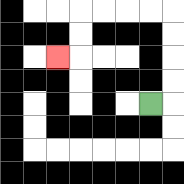{'start': '[6, 4]', 'end': '[2, 2]', 'path_directions': 'R,U,U,U,U,L,L,L,L,D,D,L', 'path_coordinates': '[[6, 4], [7, 4], [7, 3], [7, 2], [7, 1], [7, 0], [6, 0], [5, 0], [4, 0], [3, 0], [3, 1], [3, 2], [2, 2]]'}